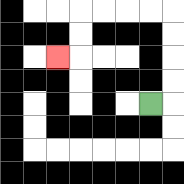{'start': '[6, 4]', 'end': '[2, 2]', 'path_directions': 'R,U,U,U,U,L,L,L,L,D,D,L', 'path_coordinates': '[[6, 4], [7, 4], [7, 3], [7, 2], [7, 1], [7, 0], [6, 0], [5, 0], [4, 0], [3, 0], [3, 1], [3, 2], [2, 2]]'}